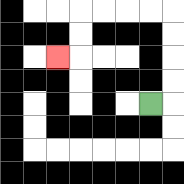{'start': '[6, 4]', 'end': '[2, 2]', 'path_directions': 'R,U,U,U,U,L,L,L,L,D,D,L', 'path_coordinates': '[[6, 4], [7, 4], [7, 3], [7, 2], [7, 1], [7, 0], [6, 0], [5, 0], [4, 0], [3, 0], [3, 1], [3, 2], [2, 2]]'}